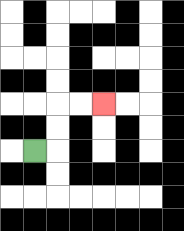{'start': '[1, 6]', 'end': '[4, 4]', 'path_directions': 'R,U,U,R,R', 'path_coordinates': '[[1, 6], [2, 6], [2, 5], [2, 4], [3, 4], [4, 4]]'}